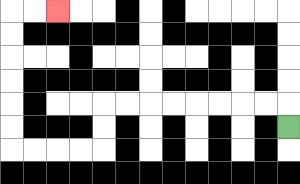{'start': '[12, 5]', 'end': '[2, 0]', 'path_directions': 'U,L,L,L,L,L,L,L,L,D,D,L,L,L,L,U,U,U,U,U,U,R,R', 'path_coordinates': '[[12, 5], [12, 4], [11, 4], [10, 4], [9, 4], [8, 4], [7, 4], [6, 4], [5, 4], [4, 4], [4, 5], [4, 6], [3, 6], [2, 6], [1, 6], [0, 6], [0, 5], [0, 4], [0, 3], [0, 2], [0, 1], [0, 0], [1, 0], [2, 0]]'}